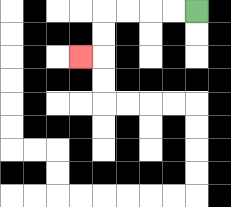{'start': '[8, 0]', 'end': '[3, 2]', 'path_directions': 'L,L,L,L,D,D,L', 'path_coordinates': '[[8, 0], [7, 0], [6, 0], [5, 0], [4, 0], [4, 1], [4, 2], [3, 2]]'}